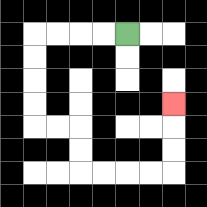{'start': '[5, 1]', 'end': '[7, 4]', 'path_directions': 'L,L,L,L,D,D,D,D,R,R,D,D,R,R,R,R,U,U,U', 'path_coordinates': '[[5, 1], [4, 1], [3, 1], [2, 1], [1, 1], [1, 2], [1, 3], [1, 4], [1, 5], [2, 5], [3, 5], [3, 6], [3, 7], [4, 7], [5, 7], [6, 7], [7, 7], [7, 6], [7, 5], [7, 4]]'}